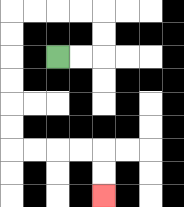{'start': '[2, 2]', 'end': '[4, 8]', 'path_directions': 'R,R,U,U,L,L,L,L,D,D,D,D,D,D,R,R,R,R,D,D', 'path_coordinates': '[[2, 2], [3, 2], [4, 2], [4, 1], [4, 0], [3, 0], [2, 0], [1, 0], [0, 0], [0, 1], [0, 2], [0, 3], [0, 4], [0, 5], [0, 6], [1, 6], [2, 6], [3, 6], [4, 6], [4, 7], [4, 8]]'}